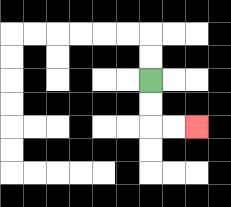{'start': '[6, 3]', 'end': '[8, 5]', 'path_directions': 'D,D,R,R', 'path_coordinates': '[[6, 3], [6, 4], [6, 5], [7, 5], [8, 5]]'}